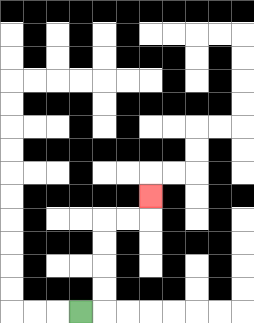{'start': '[3, 13]', 'end': '[6, 8]', 'path_directions': 'R,U,U,U,U,R,R,U', 'path_coordinates': '[[3, 13], [4, 13], [4, 12], [4, 11], [4, 10], [4, 9], [5, 9], [6, 9], [6, 8]]'}